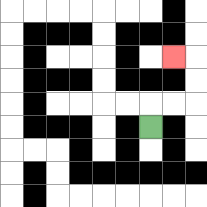{'start': '[6, 5]', 'end': '[7, 2]', 'path_directions': 'U,R,R,U,U,L', 'path_coordinates': '[[6, 5], [6, 4], [7, 4], [8, 4], [8, 3], [8, 2], [7, 2]]'}